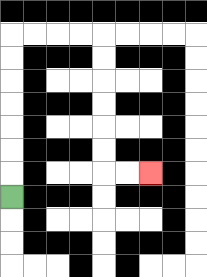{'start': '[0, 8]', 'end': '[6, 7]', 'path_directions': 'U,U,U,U,U,U,U,R,R,R,R,D,D,D,D,D,D,R,R', 'path_coordinates': '[[0, 8], [0, 7], [0, 6], [0, 5], [0, 4], [0, 3], [0, 2], [0, 1], [1, 1], [2, 1], [3, 1], [4, 1], [4, 2], [4, 3], [4, 4], [4, 5], [4, 6], [4, 7], [5, 7], [6, 7]]'}